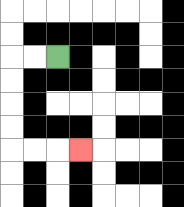{'start': '[2, 2]', 'end': '[3, 6]', 'path_directions': 'L,L,D,D,D,D,R,R,R', 'path_coordinates': '[[2, 2], [1, 2], [0, 2], [0, 3], [0, 4], [0, 5], [0, 6], [1, 6], [2, 6], [3, 6]]'}